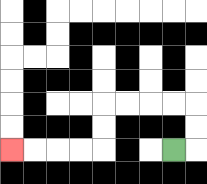{'start': '[7, 6]', 'end': '[0, 6]', 'path_directions': 'R,U,U,L,L,L,L,D,D,L,L,L,L', 'path_coordinates': '[[7, 6], [8, 6], [8, 5], [8, 4], [7, 4], [6, 4], [5, 4], [4, 4], [4, 5], [4, 6], [3, 6], [2, 6], [1, 6], [0, 6]]'}